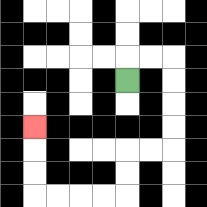{'start': '[5, 3]', 'end': '[1, 5]', 'path_directions': 'U,R,R,D,D,D,D,L,L,D,D,L,L,L,L,U,U,U', 'path_coordinates': '[[5, 3], [5, 2], [6, 2], [7, 2], [7, 3], [7, 4], [7, 5], [7, 6], [6, 6], [5, 6], [5, 7], [5, 8], [4, 8], [3, 8], [2, 8], [1, 8], [1, 7], [1, 6], [1, 5]]'}